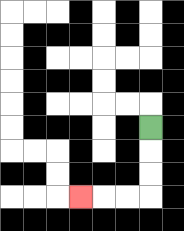{'start': '[6, 5]', 'end': '[3, 8]', 'path_directions': 'D,D,D,L,L,L', 'path_coordinates': '[[6, 5], [6, 6], [6, 7], [6, 8], [5, 8], [4, 8], [3, 8]]'}